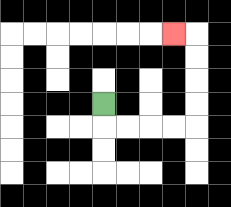{'start': '[4, 4]', 'end': '[7, 1]', 'path_directions': 'D,R,R,R,R,U,U,U,U,L', 'path_coordinates': '[[4, 4], [4, 5], [5, 5], [6, 5], [7, 5], [8, 5], [8, 4], [8, 3], [8, 2], [8, 1], [7, 1]]'}